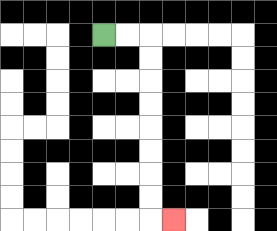{'start': '[4, 1]', 'end': '[7, 9]', 'path_directions': 'R,R,D,D,D,D,D,D,D,D,R', 'path_coordinates': '[[4, 1], [5, 1], [6, 1], [6, 2], [6, 3], [6, 4], [6, 5], [6, 6], [6, 7], [6, 8], [6, 9], [7, 9]]'}